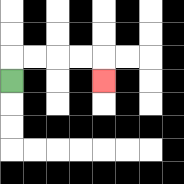{'start': '[0, 3]', 'end': '[4, 3]', 'path_directions': 'U,R,R,R,R,D', 'path_coordinates': '[[0, 3], [0, 2], [1, 2], [2, 2], [3, 2], [4, 2], [4, 3]]'}